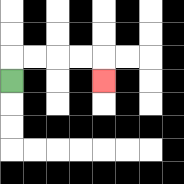{'start': '[0, 3]', 'end': '[4, 3]', 'path_directions': 'U,R,R,R,R,D', 'path_coordinates': '[[0, 3], [0, 2], [1, 2], [2, 2], [3, 2], [4, 2], [4, 3]]'}